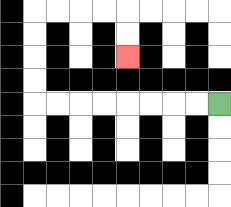{'start': '[9, 4]', 'end': '[5, 2]', 'path_directions': 'L,L,L,L,L,L,L,L,U,U,U,U,R,R,R,R,D,D', 'path_coordinates': '[[9, 4], [8, 4], [7, 4], [6, 4], [5, 4], [4, 4], [3, 4], [2, 4], [1, 4], [1, 3], [1, 2], [1, 1], [1, 0], [2, 0], [3, 0], [4, 0], [5, 0], [5, 1], [5, 2]]'}